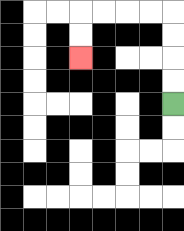{'start': '[7, 4]', 'end': '[3, 2]', 'path_directions': 'U,U,U,U,L,L,L,L,D,D', 'path_coordinates': '[[7, 4], [7, 3], [7, 2], [7, 1], [7, 0], [6, 0], [5, 0], [4, 0], [3, 0], [3, 1], [3, 2]]'}